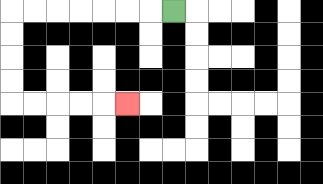{'start': '[7, 0]', 'end': '[5, 4]', 'path_directions': 'L,L,L,L,L,L,L,D,D,D,D,R,R,R,R,R', 'path_coordinates': '[[7, 0], [6, 0], [5, 0], [4, 0], [3, 0], [2, 0], [1, 0], [0, 0], [0, 1], [0, 2], [0, 3], [0, 4], [1, 4], [2, 4], [3, 4], [4, 4], [5, 4]]'}